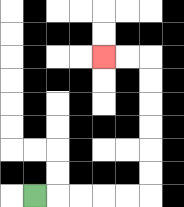{'start': '[1, 8]', 'end': '[4, 2]', 'path_directions': 'R,R,R,R,R,U,U,U,U,U,U,L,L', 'path_coordinates': '[[1, 8], [2, 8], [3, 8], [4, 8], [5, 8], [6, 8], [6, 7], [6, 6], [6, 5], [6, 4], [6, 3], [6, 2], [5, 2], [4, 2]]'}